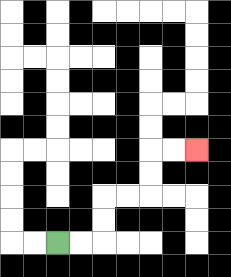{'start': '[2, 10]', 'end': '[8, 6]', 'path_directions': 'R,R,U,U,R,R,U,U,R,R', 'path_coordinates': '[[2, 10], [3, 10], [4, 10], [4, 9], [4, 8], [5, 8], [6, 8], [6, 7], [6, 6], [7, 6], [8, 6]]'}